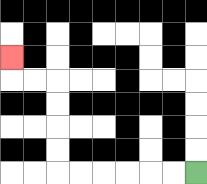{'start': '[8, 7]', 'end': '[0, 2]', 'path_directions': 'L,L,L,L,L,L,U,U,U,U,L,L,U', 'path_coordinates': '[[8, 7], [7, 7], [6, 7], [5, 7], [4, 7], [3, 7], [2, 7], [2, 6], [2, 5], [2, 4], [2, 3], [1, 3], [0, 3], [0, 2]]'}